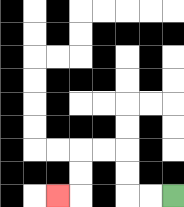{'start': '[7, 8]', 'end': '[2, 8]', 'path_directions': 'L,L,U,U,L,L,D,D,L', 'path_coordinates': '[[7, 8], [6, 8], [5, 8], [5, 7], [5, 6], [4, 6], [3, 6], [3, 7], [3, 8], [2, 8]]'}